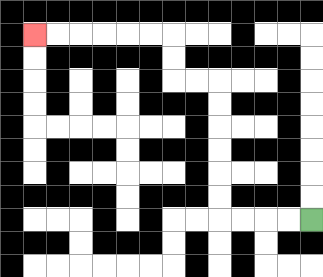{'start': '[13, 9]', 'end': '[1, 1]', 'path_directions': 'L,L,L,L,U,U,U,U,U,U,L,L,U,U,L,L,L,L,L,L', 'path_coordinates': '[[13, 9], [12, 9], [11, 9], [10, 9], [9, 9], [9, 8], [9, 7], [9, 6], [9, 5], [9, 4], [9, 3], [8, 3], [7, 3], [7, 2], [7, 1], [6, 1], [5, 1], [4, 1], [3, 1], [2, 1], [1, 1]]'}